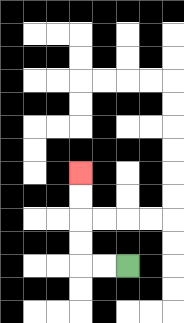{'start': '[5, 11]', 'end': '[3, 7]', 'path_directions': 'L,L,U,U,U,U', 'path_coordinates': '[[5, 11], [4, 11], [3, 11], [3, 10], [3, 9], [3, 8], [3, 7]]'}